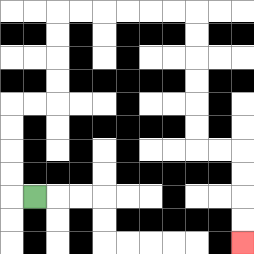{'start': '[1, 8]', 'end': '[10, 10]', 'path_directions': 'L,U,U,U,U,R,R,U,U,U,U,R,R,R,R,R,R,D,D,D,D,D,D,R,R,D,D,D,D', 'path_coordinates': '[[1, 8], [0, 8], [0, 7], [0, 6], [0, 5], [0, 4], [1, 4], [2, 4], [2, 3], [2, 2], [2, 1], [2, 0], [3, 0], [4, 0], [5, 0], [6, 0], [7, 0], [8, 0], [8, 1], [8, 2], [8, 3], [8, 4], [8, 5], [8, 6], [9, 6], [10, 6], [10, 7], [10, 8], [10, 9], [10, 10]]'}